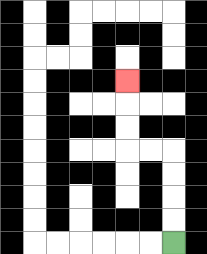{'start': '[7, 10]', 'end': '[5, 3]', 'path_directions': 'U,U,U,U,L,L,U,U,U', 'path_coordinates': '[[7, 10], [7, 9], [7, 8], [7, 7], [7, 6], [6, 6], [5, 6], [5, 5], [5, 4], [5, 3]]'}